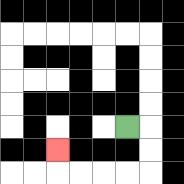{'start': '[5, 5]', 'end': '[2, 6]', 'path_directions': 'R,D,D,L,L,L,L,U', 'path_coordinates': '[[5, 5], [6, 5], [6, 6], [6, 7], [5, 7], [4, 7], [3, 7], [2, 7], [2, 6]]'}